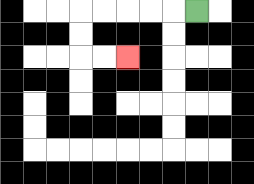{'start': '[8, 0]', 'end': '[5, 2]', 'path_directions': 'L,L,L,L,L,D,D,R,R', 'path_coordinates': '[[8, 0], [7, 0], [6, 0], [5, 0], [4, 0], [3, 0], [3, 1], [3, 2], [4, 2], [5, 2]]'}